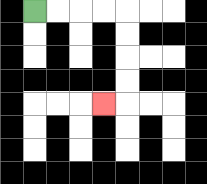{'start': '[1, 0]', 'end': '[4, 4]', 'path_directions': 'R,R,R,R,D,D,D,D,L', 'path_coordinates': '[[1, 0], [2, 0], [3, 0], [4, 0], [5, 0], [5, 1], [5, 2], [5, 3], [5, 4], [4, 4]]'}